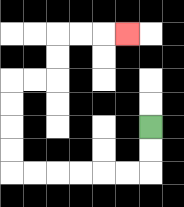{'start': '[6, 5]', 'end': '[5, 1]', 'path_directions': 'D,D,L,L,L,L,L,L,U,U,U,U,R,R,U,U,R,R,R', 'path_coordinates': '[[6, 5], [6, 6], [6, 7], [5, 7], [4, 7], [3, 7], [2, 7], [1, 7], [0, 7], [0, 6], [0, 5], [0, 4], [0, 3], [1, 3], [2, 3], [2, 2], [2, 1], [3, 1], [4, 1], [5, 1]]'}